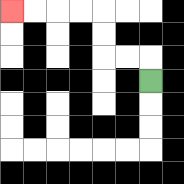{'start': '[6, 3]', 'end': '[0, 0]', 'path_directions': 'U,L,L,U,U,L,L,L,L', 'path_coordinates': '[[6, 3], [6, 2], [5, 2], [4, 2], [4, 1], [4, 0], [3, 0], [2, 0], [1, 0], [0, 0]]'}